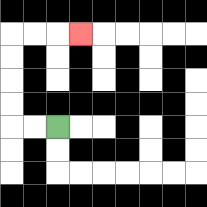{'start': '[2, 5]', 'end': '[3, 1]', 'path_directions': 'L,L,U,U,U,U,R,R,R', 'path_coordinates': '[[2, 5], [1, 5], [0, 5], [0, 4], [0, 3], [0, 2], [0, 1], [1, 1], [2, 1], [3, 1]]'}